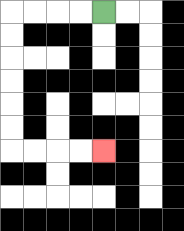{'start': '[4, 0]', 'end': '[4, 6]', 'path_directions': 'L,L,L,L,D,D,D,D,D,D,R,R,R,R', 'path_coordinates': '[[4, 0], [3, 0], [2, 0], [1, 0], [0, 0], [0, 1], [0, 2], [0, 3], [0, 4], [0, 5], [0, 6], [1, 6], [2, 6], [3, 6], [4, 6]]'}